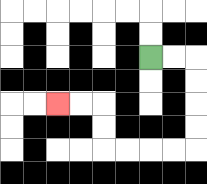{'start': '[6, 2]', 'end': '[2, 4]', 'path_directions': 'R,R,D,D,D,D,L,L,L,L,U,U,L,L', 'path_coordinates': '[[6, 2], [7, 2], [8, 2], [8, 3], [8, 4], [8, 5], [8, 6], [7, 6], [6, 6], [5, 6], [4, 6], [4, 5], [4, 4], [3, 4], [2, 4]]'}